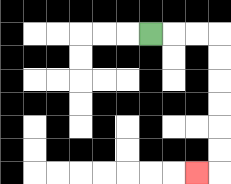{'start': '[6, 1]', 'end': '[8, 7]', 'path_directions': 'R,R,R,D,D,D,D,D,D,L', 'path_coordinates': '[[6, 1], [7, 1], [8, 1], [9, 1], [9, 2], [9, 3], [9, 4], [9, 5], [9, 6], [9, 7], [8, 7]]'}